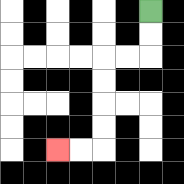{'start': '[6, 0]', 'end': '[2, 6]', 'path_directions': 'D,D,L,L,D,D,D,D,L,L', 'path_coordinates': '[[6, 0], [6, 1], [6, 2], [5, 2], [4, 2], [4, 3], [4, 4], [4, 5], [4, 6], [3, 6], [2, 6]]'}